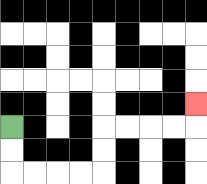{'start': '[0, 5]', 'end': '[8, 4]', 'path_directions': 'D,D,R,R,R,R,U,U,R,R,R,R,U', 'path_coordinates': '[[0, 5], [0, 6], [0, 7], [1, 7], [2, 7], [3, 7], [4, 7], [4, 6], [4, 5], [5, 5], [6, 5], [7, 5], [8, 5], [8, 4]]'}